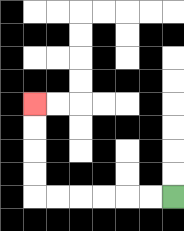{'start': '[7, 8]', 'end': '[1, 4]', 'path_directions': 'L,L,L,L,L,L,U,U,U,U', 'path_coordinates': '[[7, 8], [6, 8], [5, 8], [4, 8], [3, 8], [2, 8], [1, 8], [1, 7], [1, 6], [1, 5], [1, 4]]'}